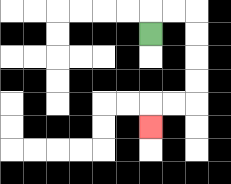{'start': '[6, 1]', 'end': '[6, 5]', 'path_directions': 'U,R,R,D,D,D,D,L,L,D', 'path_coordinates': '[[6, 1], [6, 0], [7, 0], [8, 0], [8, 1], [8, 2], [8, 3], [8, 4], [7, 4], [6, 4], [6, 5]]'}